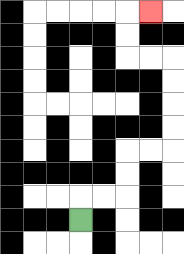{'start': '[3, 9]', 'end': '[6, 0]', 'path_directions': 'U,R,R,U,U,R,R,U,U,U,U,L,L,U,U,R', 'path_coordinates': '[[3, 9], [3, 8], [4, 8], [5, 8], [5, 7], [5, 6], [6, 6], [7, 6], [7, 5], [7, 4], [7, 3], [7, 2], [6, 2], [5, 2], [5, 1], [5, 0], [6, 0]]'}